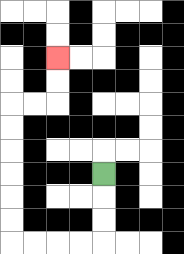{'start': '[4, 7]', 'end': '[2, 2]', 'path_directions': 'D,D,D,L,L,L,L,U,U,U,U,U,U,R,R,U,U', 'path_coordinates': '[[4, 7], [4, 8], [4, 9], [4, 10], [3, 10], [2, 10], [1, 10], [0, 10], [0, 9], [0, 8], [0, 7], [0, 6], [0, 5], [0, 4], [1, 4], [2, 4], [2, 3], [2, 2]]'}